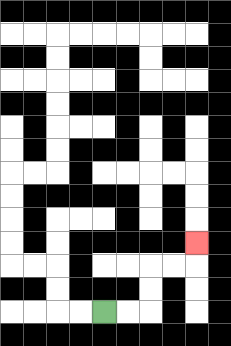{'start': '[4, 13]', 'end': '[8, 10]', 'path_directions': 'R,R,U,U,R,R,U', 'path_coordinates': '[[4, 13], [5, 13], [6, 13], [6, 12], [6, 11], [7, 11], [8, 11], [8, 10]]'}